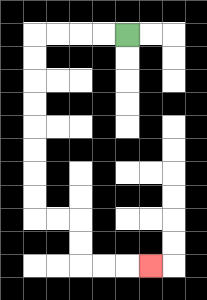{'start': '[5, 1]', 'end': '[6, 11]', 'path_directions': 'L,L,L,L,D,D,D,D,D,D,D,D,R,R,D,D,R,R,R', 'path_coordinates': '[[5, 1], [4, 1], [3, 1], [2, 1], [1, 1], [1, 2], [1, 3], [1, 4], [1, 5], [1, 6], [1, 7], [1, 8], [1, 9], [2, 9], [3, 9], [3, 10], [3, 11], [4, 11], [5, 11], [6, 11]]'}